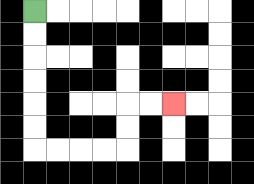{'start': '[1, 0]', 'end': '[7, 4]', 'path_directions': 'D,D,D,D,D,D,R,R,R,R,U,U,R,R', 'path_coordinates': '[[1, 0], [1, 1], [1, 2], [1, 3], [1, 4], [1, 5], [1, 6], [2, 6], [3, 6], [4, 6], [5, 6], [5, 5], [5, 4], [6, 4], [7, 4]]'}